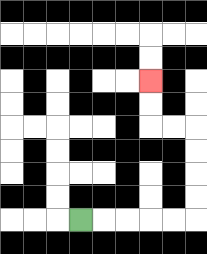{'start': '[3, 9]', 'end': '[6, 3]', 'path_directions': 'R,R,R,R,R,U,U,U,U,L,L,U,U', 'path_coordinates': '[[3, 9], [4, 9], [5, 9], [6, 9], [7, 9], [8, 9], [8, 8], [8, 7], [8, 6], [8, 5], [7, 5], [6, 5], [6, 4], [6, 3]]'}